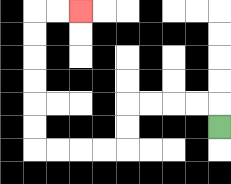{'start': '[9, 5]', 'end': '[3, 0]', 'path_directions': 'U,L,L,L,L,D,D,L,L,L,L,U,U,U,U,U,U,R,R', 'path_coordinates': '[[9, 5], [9, 4], [8, 4], [7, 4], [6, 4], [5, 4], [5, 5], [5, 6], [4, 6], [3, 6], [2, 6], [1, 6], [1, 5], [1, 4], [1, 3], [1, 2], [1, 1], [1, 0], [2, 0], [3, 0]]'}